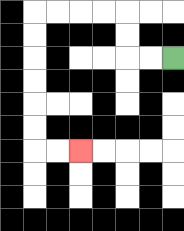{'start': '[7, 2]', 'end': '[3, 6]', 'path_directions': 'L,L,U,U,L,L,L,L,D,D,D,D,D,D,R,R', 'path_coordinates': '[[7, 2], [6, 2], [5, 2], [5, 1], [5, 0], [4, 0], [3, 0], [2, 0], [1, 0], [1, 1], [1, 2], [1, 3], [1, 4], [1, 5], [1, 6], [2, 6], [3, 6]]'}